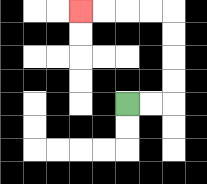{'start': '[5, 4]', 'end': '[3, 0]', 'path_directions': 'R,R,U,U,U,U,L,L,L,L', 'path_coordinates': '[[5, 4], [6, 4], [7, 4], [7, 3], [7, 2], [7, 1], [7, 0], [6, 0], [5, 0], [4, 0], [3, 0]]'}